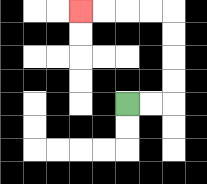{'start': '[5, 4]', 'end': '[3, 0]', 'path_directions': 'R,R,U,U,U,U,L,L,L,L', 'path_coordinates': '[[5, 4], [6, 4], [7, 4], [7, 3], [7, 2], [7, 1], [7, 0], [6, 0], [5, 0], [4, 0], [3, 0]]'}